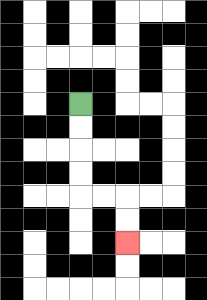{'start': '[3, 4]', 'end': '[5, 10]', 'path_directions': 'D,D,D,D,R,R,D,D', 'path_coordinates': '[[3, 4], [3, 5], [3, 6], [3, 7], [3, 8], [4, 8], [5, 8], [5, 9], [5, 10]]'}